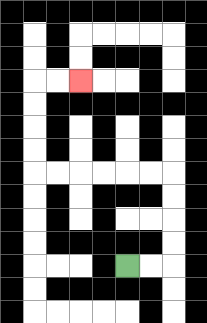{'start': '[5, 11]', 'end': '[3, 3]', 'path_directions': 'R,R,U,U,U,U,L,L,L,L,L,L,U,U,U,U,R,R', 'path_coordinates': '[[5, 11], [6, 11], [7, 11], [7, 10], [7, 9], [7, 8], [7, 7], [6, 7], [5, 7], [4, 7], [3, 7], [2, 7], [1, 7], [1, 6], [1, 5], [1, 4], [1, 3], [2, 3], [3, 3]]'}